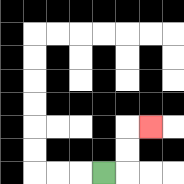{'start': '[4, 7]', 'end': '[6, 5]', 'path_directions': 'R,U,U,R', 'path_coordinates': '[[4, 7], [5, 7], [5, 6], [5, 5], [6, 5]]'}